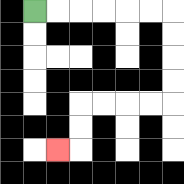{'start': '[1, 0]', 'end': '[2, 6]', 'path_directions': 'R,R,R,R,R,R,D,D,D,D,L,L,L,L,D,D,L', 'path_coordinates': '[[1, 0], [2, 0], [3, 0], [4, 0], [5, 0], [6, 0], [7, 0], [7, 1], [7, 2], [7, 3], [7, 4], [6, 4], [5, 4], [4, 4], [3, 4], [3, 5], [3, 6], [2, 6]]'}